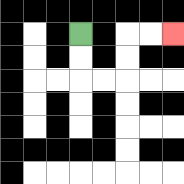{'start': '[3, 1]', 'end': '[7, 1]', 'path_directions': 'D,D,R,R,U,U,R,R', 'path_coordinates': '[[3, 1], [3, 2], [3, 3], [4, 3], [5, 3], [5, 2], [5, 1], [6, 1], [7, 1]]'}